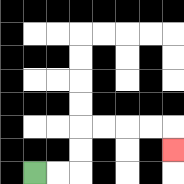{'start': '[1, 7]', 'end': '[7, 6]', 'path_directions': 'R,R,U,U,R,R,R,R,D', 'path_coordinates': '[[1, 7], [2, 7], [3, 7], [3, 6], [3, 5], [4, 5], [5, 5], [6, 5], [7, 5], [7, 6]]'}